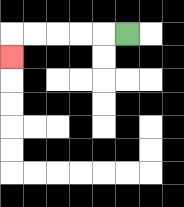{'start': '[5, 1]', 'end': '[0, 2]', 'path_directions': 'L,L,L,L,L,D', 'path_coordinates': '[[5, 1], [4, 1], [3, 1], [2, 1], [1, 1], [0, 1], [0, 2]]'}